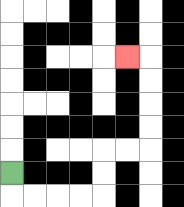{'start': '[0, 7]', 'end': '[5, 2]', 'path_directions': 'D,R,R,R,R,U,U,R,R,U,U,U,U,L', 'path_coordinates': '[[0, 7], [0, 8], [1, 8], [2, 8], [3, 8], [4, 8], [4, 7], [4, 6], [5, 6], [6, 6], [6, 5], [6, 4], [6, 3], [6, 2], [5, 2]]'}